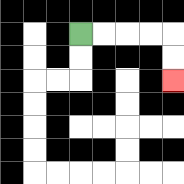{'start': '[3, 1]', 'end': '[7, 3]', 'path_directions': 'R,R,R,R,D,D', 'path_coordinates': '[[3, 1], [4, 1], [5, 1], [6, 1], [7, 1], [7, 2], [7, 3]]'}